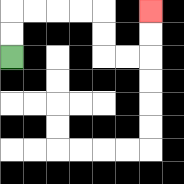{'start': '[0, 2]', 'end': '[6, 0]', 'path_directions': 'U,U,R,R,R,R,D,D,R,R,U,U', 'path_coordinates': '[[0, 2], [0, 1], [0, 0], [1, 0], [2, 0], [3, 0], [4, 0], [4, 1], [4, 2], [5, 2], [6, 2], [6, 1], [6, 0]]'}